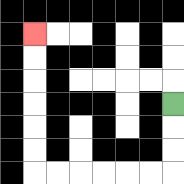{'start': '[7, 4]', 'end': '[1, 1]', 'path_directions': 'D,D,D,L,L,L,L,L,L,U,U,U,U,U,U', 'path_coordinates': '[[7, 4], [7, 5], [7, 6], [7, 7], [6, 7], [5, 7], [4, 7], [3, 7], [2, 7], [1, 7], [1, 6], [1, 5], [1, 4], [1, 3], [1, 2], [1, 1]]'}